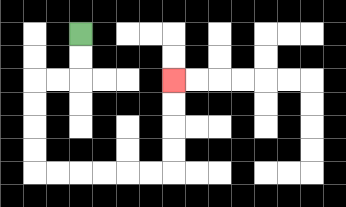{'start': '[3, 1]', 'end': '[7, 3]', 'path_directions': 'D,D,L,L,D,D,D,D,R,R,R,R,R,R,U,U,U,U', 'path_coordinates': '[[3, 1], [3, 2], [3, 3], [2, 3], [1, 3], [1, 4], [1, 5], [1, 6], [1, 7], [2, 7], [3, 7], [4, 7], [5, 7], [6, 7], [7, 7], [7, 6], [7, 5], [7, 4], [7, 3]]'}